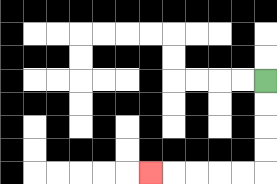{'start': '[11, 3]', 'end': '[6, 7]', 'path_directions': 'D,D,D,D,L,L,L,L,L', 'path_coordinates': '[[11, 3], [11, 4], [11, 5], [11, 6], [11, 7], [10, 7], [9, 7], [8, 7], [7, 7], [6, 7]]'}